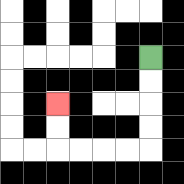{'start': '[6, 2]', 'end': '[2, 4]', 'path_directions': 'D,D,D,D,L,L,L,L,U,U', 'path_coordinates': '[[6, 2], [6, 3], [6, 4], [6, 5], [6, 6], [5, 6], [4, 6], [3, 6], [2, 6], [2, 5], [2, 4]]'}